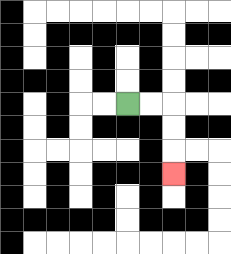{'start': '[5, 4]', 'end': '[7, 7]', 'path_directions': 'R,R,D,D,D', 'path_coordinates': '[[5, 4], [6, 4], [7, 4], [7, 5], [7, 6], [7, 7]]'}